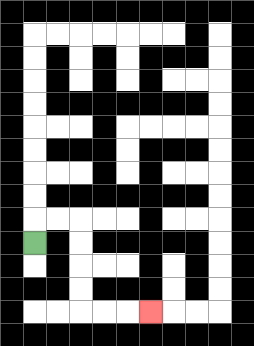{'start': '[1, 10]', 'end': '[6, 13]', 'path_directions': 'U,R,R,D,D,D,D,R,R,R', 'path_coordinates': '[[1, 10], [1, 9], [2, 9], [3, 9], [3, 10], [3, 11], [3, 12], [3, 13], [4, 13], [5, 13], [6, 13]]'}